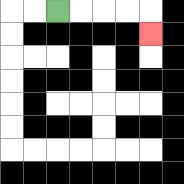{'start': '[2, 0]', 'end': '[6, 1]', 'path_directions': 'R,R,R,R,D', 'path_coordinates': '[[2, 0], [3, 0], [4, 0], [5, 0], [6, 0], [6, 1]]'}